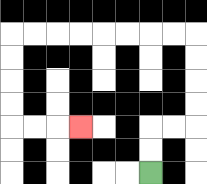{'start': '[6, 7]', 'end': '[3, 5]', 'path_directions': 'U,U,R,R,U,U,U,U,L,L,L,L,L,L,L,L,D,D,D,D,R,R,R', 'path_coordinates': '[[6, 7], [6, 6], [6, 5], [7, 5], [8, 5], [8, 4], [8, 3], [8, 2], [8, 1], [7, 1], [6, 1], [5, 1], [4, 1], [3, 1], [2, 1], [1, 1], [0, 1], [0, 2], [0, 3], [0, 4], [0, 5], [1, 5], [2, 5], [3, 5]]'}